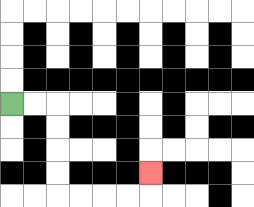{'start': '[0, 4]', 'end': '[6, 7]', 'path_directions': 'R,R,D,D,D,D,R,R,R,R,U', 'path_coordinates': '[[0, 4], [1, 4], [2, 4], [2, 5], [2, 6], [2, 7], [2, 8], [3, 8], [4, 8], [5, 8], [6, 8], [6, 7]]'}